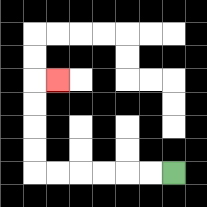{'start': '[7, 7]', 'end': '[2, 3]', 'path_directions': 'L,L,L,L,L,L,U,U,U,U,R', 'path_coordinates': '[[7, 7], [6, 7], [5, 7], [4, 7], [3, 7], [2, 7], [1, 7], [1, 6], [1, 5], [1, 4], [1, 3], [2, 3]]'}